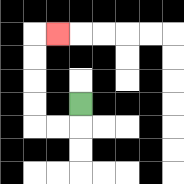{'start': '[3, 4]', 'end': '[2, 1]', 'path_directions': 'D,L,L,U,U,U,U,R', 'path_coordinates': '[[3, 4], [3, 5], [2, 5], [1, 5], [1, 4], [1, 3], [1, 2], [1, 1], [2, 1]]'}